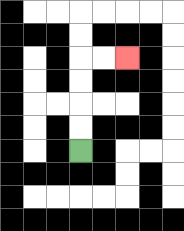{'start': '[3, 6]', 'end': '[5, 2]', 'path_directions': 'U,U,U,U,R,R', 'path_coordinates': '[[3, 6], [3, 5], [3, 4], [3, 3], [3, 2], [4, 2], [5, 2]]'}